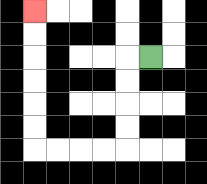{'start': '[6, 2]', 'end': '[1, 0]', 'path_directions': 'L,D,D,D,D,L,L,L,L,U,U,U,U,U,U', 'path_coordinates': '[[6, 2], [5, 2], [5, 3], [5, 4], [5, 5], [5, 6], [4, 6], [3, 6], [2, 6], [1, 6], [1, 5], [1, 4], [1, 3], [1, 2], [1, 1], [1, 0]]'}